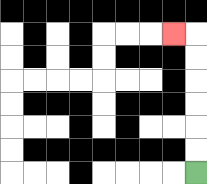{'start': '[8, 7]', 'end': '[7, 1]', 'path_directions': 'U,U,U,U,U,U,L', 'path_coordinates': '[[8, 7], [8, 6], [8, 5], [8, 4], [8, 3], [8, 2], [8, 1], [7, 1]]'}